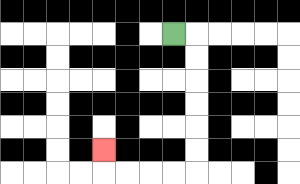{'start': '[7, 1]', 'end': '[4, 6]', 'path_directions': 'R,D,D,D,D,D,D,L,L,L,L,U', 'path_coordinates': '[[7, 1], [8, 1], [8, 2], [8, 3], [8, 4], [8, 5], [8, 6], [8, 7], [7, 7], [6, 7], [5, 7], [4, 7], [4, 6]]'}